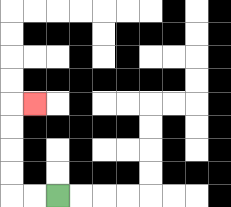{'start': '[2, 8]', 'end': '[1, 4]', 'path_directions': 'L,L,U,U,U,U,R', 'path_coordinates': '[[2, 8], [1, 8], [0, 8], [0, 7], [0, 6], [0, 5], [0, 4], [1, 4]]'}